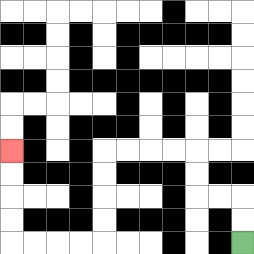{'start': '[10, 10]', 'end': '[0, 6]', 'path_directions': 'U,U,L,L,U,U,L,L,L,L,D,D,D,D,L,L,L,L,U,U,U,U', 'path_coordinates': '[[10, 10], [10, 9], [10, 8], [9, 8], [8, 8], [8, 7], [8, 6], [7, 6], [6, 6], [5, 6], [4, 6], [4, 7], [4, 8], [4, 9], [4, 10], [3, 10], [2, 10], [1, 10], [0, 10], [0, 9], [0, 8], [0, 7], [0, 6]]'}